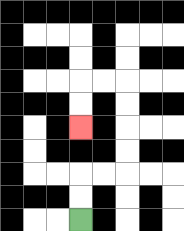{'start': '[3, 9]', 'end': '[3, 5]', 'path_directions': 'U,U,R,R,U,U,U,U,L,L,D,D', 'path_coordinates': '[[3, 9], [3, 8], [3, 7], [4, 7], [5, 7], [5, 6], [5, 5], [5, 4], [5, 3], [4, 3], [3, 3], [3, 4], [3, 5]]'}